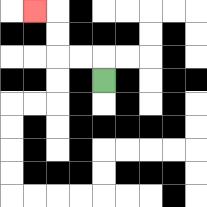{'start': '[4, 3]', 'end': '[1, 0]', 'path_directions': 'U,L,L,U,U,L', 'path_coordinates': '[[4, 3], [4, 2], [3, 2], [2, 2], [2, 1], [2, 0], [1, 0]]'}